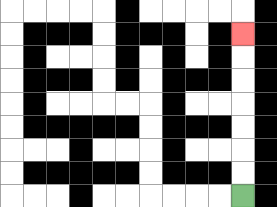{'start': '[10, 8]', 'end': '[10, 1]', 'path_directions': 'U,U,U,U,U,U,U', 'path_coordinates': '[[10, 8], [10, 7], [10, 6], [10, 5], [10, 4], [10, 3], [10, 2], [10, 1]]'}